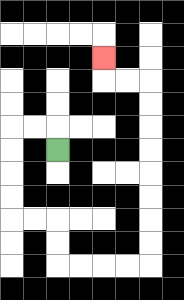{'start': '[2, 6]', 'end': '[4, 2]', 'path_directions': 'U,L,L,D,D,D,D,R,R,D,D,R,R,R,R,U,U,U,U,U,U,U,U,L,L,U', 'path_coordinates': '[[2, 6], [2, 5], [1, 5], [0, 5], [0, 6], [0, 7], [0, 8], [0, 9], [1, 9], [2, 9], [2, 10], [2, 11], [3, 11], [4, 11], [5, 11], [6, 11], [6, 10], [6, 9], [6, 8], [6, 7], [6, 6], [6, 5], [6, 4], [6, 3], [5, 3], [4, 3], [4, 2]]'}